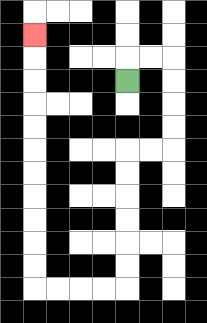{'start': '[5, 3]', 'end': '[1, 1]', 'path_directions': 'U,R,R,D,D,D,D,L,L,D,D,D,D,D,D,L,L,L,L,U,U,U,U,U,U,U,U,U,U,U', 'path_coordinates': '[[5, 3], [5, 2], [6, 2], [7, 2], [7, 3], [7, 4], [7, 5], [7, 6], [6, 6], [5, 6], [5, 7], [5, 8], [5, 9], [5, 10], [5, 11], [5, 12], [4, 12], [3, 12], [2, 12], [1, 12], [1, 11], [1, 10], [1, 9], [1, 8], [1, 7], [1, 6], [1, 5], [1, 4], [1, 3], [1, 2], [1, 1]]'}